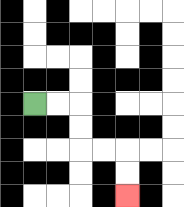{'start': '[1, 4]', 'end': '[5, 8]', 'path_directions': 'R,R,D,D,R,R,D,D', 'path_coordinates': '[[1, 4], [2, 4], [3, 4], [3, 5], [3, 6], [4, 6], [5, 6], [5, 7], [5, 8]]'}